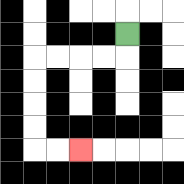{'start': '[5, 1]', 'end': '[3, 6]', 'path_directions': 'D,L,L,L,L,D,D,D,D,R,R', 'path_coordinates': '[[5, 1], [5, 2], [4, 2], [3, 2], [2, 2], [1, 2], [1, 3], [1, 4], [1, 5], [1, 6], [2, 6], [3, 6]]'}